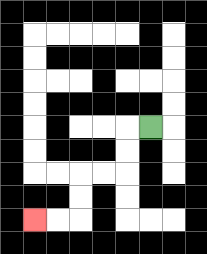{'start': '[6, 5]', 'end': '[1, 9]', 'path_directions': 'L,D,D,L,L,D,D,L,L', 'path_coordinates': '[[6, 5], [5, 5], [5, 6], [5, 7], [4, 7], [3, 7], [3, 8], [3, 9], [2, 9], [1, 9]]'}